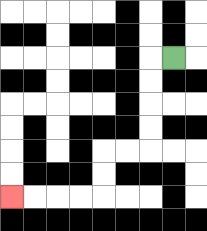{'start': '[7, 2]', 'end': '[0, 8]', 'path_directions': 'L,D,D,D,D,L,L,D,D,L,L,L,L', 'path_coordinates': '[[7, 2], [6, 2], [6, 3], [6, 4], [6, 5], [6, 6], [5, 6], [4, 6], [4, 7], [4, 8], [3, 8], [2, 8], [1, 8], [0, 8]]'}